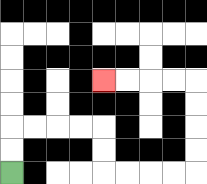{'start': '[0, 7]', 'end': '[4, 3]', 'path_directions': 'U,U,R,R,R,R,D,D,R,R,R,R,U,U,U,U,L,L,L,L', 'path_coordinates': '[[0, 7], [0, 6], [0, 5], [1, 5], [2, 5], [3, 5], [4, 5], [4, 6], [4, 7], [5, 7], [6, 7], [7, 7], [8, 7], [8, 6], [8, 5], [8, 4], [8, 3], [7, 3], [6, 3], [5, 3], [4, 3]]'}